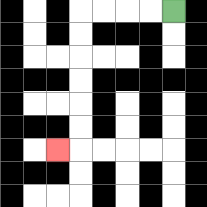{'start': '[7, 0]', 'end': '[2, 6]', 'path_directions': 'L,L,L,L,D,D,D,D,D,D,L', 'path_coordinates': '[[7, 0], [6, 0], [5, 0], [4, 0], [3, 0], [3, 1], [3, 2], [3, 3], [3, 4], [3, 5], [3, 6], [2, 6]]'}